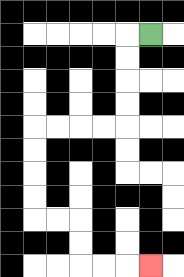{'start': '[6, 1]', 'end': '[6, 11]', 'path_directions': 'L,D,D,D,D,L,L,L,L,D,D,D,D,R,R,D,D,R,R,R', 'path_coordinates': '[[6, 1], [5, 1], [5, 2], [5, 3], [5, 4], [5, 5], [4, 5], [3, 5], [2, 5], [1, 5], [1, 6], [1, 7], [1, 8], [1, 9], [2, 9], [3, 9], [3, 10], [3, 11], [4, 11], [5, 11], [6, 11]]'}